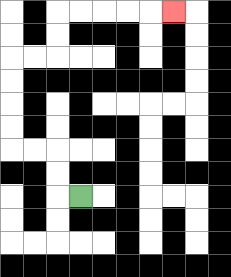{'start': '[3, 8]', 'end': '[7, 0]', 'path_directions': 'L,U,U,L,L,U,U,U,U,R,R,U,U,R,R,R,R,R', 'path_coordinates': '[[3, 8], [2, 8], [2, 7], [2, 6], [1, 6], [0, 6], [0, 5], [0, 4], [0, 3], [0, 2], [1, 2], [2, 2], [2, 1], [2, 0], [3, 0], [4, 0], [5, 0], [6, 0], [7, 0]]'}